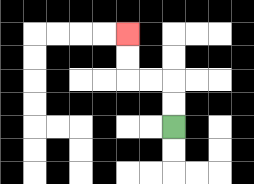{'start': '[7, 5]', 'end': '[5, 1]', 'path_directions': 'U,U,L,L,U,U', 'path_coordinates': '[[7, 5], [7, 4], [7, 3], [6, 3], [5, 3], [5, 2], [5, 1]]'}